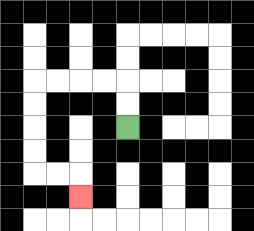{'start': '[5, 5]', 'end': '[3, 8]', 'path_directions': 'U,U,L,L,L,L,D,D,D,D,R,R,D', 'path_coordinates': '[[5, 5], [5, 4], [5, 3], [4, 3], [3, 3], [2, 3], [1, 3], [1, 4], [1, 5], [1, 6], [1, 7], [2, 7], [3, 7], [3, 8]]'}